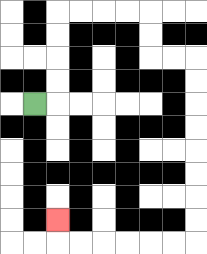{'start': '[1, 4]', 'end': '[2, 9]', 'path_directions': 'R,U,U,U,U,R,R,R,R,D,D,R,R,D,D,D,D,D,D,D,D,L,L,L,L,L,L,U', 'path_coordinates': '[[1, 4], [2, 4], [2, 3], [2, 2], [2, 1], [2, 0], [3, 0], [4, 0], [5, 0], [6, 0], [6, 1], [6, 2], [7, 2], [8, 2], [8, 3], [8, 4], [8, 5], [8, 6], [8, 7], [8, 8], [8, 9], [8, 10], [7, 10], [6, 10], [5, 10], [4, 10], [3, 10], [2, 10], [2, 9]]'}